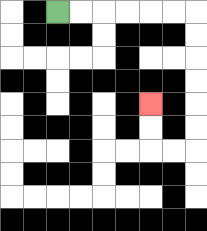{'start': '[2, 0]', 'end': '[6, 4]', 'path_directions': 'R,R,R,R,R,R,D,D,D,D,D,D,L,L,U,U', 'path_coordinates': '[[2, 0], [3, 0], [4, 0], [5, 0], [6, 0], [7, 0], [8, 0], [8, 1], [8, 2], [8, 3], [8, 4], [8, 5], [8, 6], [7, 6], [6, 6], [6, 5], [6, 4]]'}